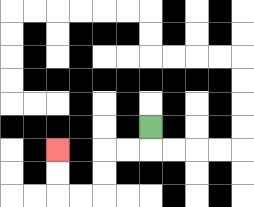{'start': '[6, 5]', 'end': '[2, 6]', 'path_directions': 'D,L,L,D,D,L,L,U,U', 'path_coordinates': '[[6, 5], [6, 6], [5, 6], [4, 6], [4, 7], [4, 8], [3, 8], [2, 8], [2, 7], [2, 6]]'}